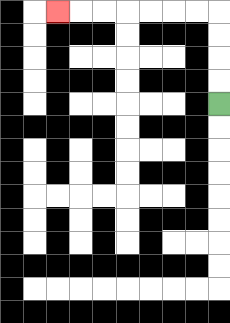{'start': '[9, 4]', 'end': '[2, 0]', 'path_directions': 'U,U,U,U,L,L,L,L,L,L,L', 'path_coordinates': '[[9, 4], [9, 3], [9, 2], [9, 1], [9, 0], [8, 0], [7, 0], [6, 0], [5, 0], [4, 0], [3, 0], [2, 0]]'}